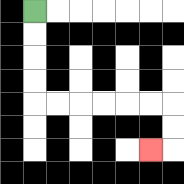{'start': '[1, 0]', 'end': '[6, 6]', 'path_directions': 'D,D,D,D,R,R,R,R,R,R,D,D,L', 'path_coordinates': '[[1, 0], [1, 1], [1, 2], [1, 3], [1, 4], [2, 4], [3, 4], [4, 4], [5, 4], [6, 4], [7, 4], [7, 5], [7, 6], [6, 6]]'}